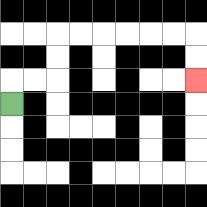{'start': '[0, 4]', 'end': '[8, 3]', 'path_directions': 'U,R,R,U,U,R,R,R,R,R,R,D,D', 'path_coordinates': '[[0, 4], [0, 3], [1, 3], [2, 3], [2, 2], [2, 1], [3, 1], [4, 1], [5, 1], [6, 1], [7, 1], [8, 1], [8, 2], [8, 3]]'}